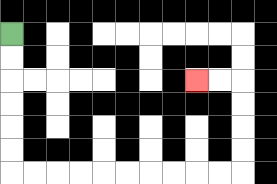{'start': '[0, 1]', 'end': '[8, 3]', 'path_directions': 'D,D,D,D,D,D,R,R,R,R,R,R,R,R,R,R,U,U,U,U,L,L', 'path_coordinates': '[[0, 1], [0, 2], [0, 3], [0, 4], [0, 5], [0, 6], [0, 7], [1, 7], [2, 7], [3, 7], [4, 7], [5, 7], [6, 7], [7, 7], [8, 7], [9, 7], [10, 7], [10, 6], [10, 5], [10, 4], [10, 3], [9, 3], [8, 3]]'}